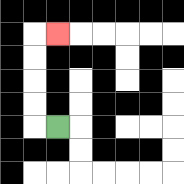{'start': '[2, 5]', 'end': '[2, 1]', 'path_directions': 'L,U,U,U,U,R', 'path_coordinates': '[[2, 5], [1, 5], [1, 4], [1, 3], [1, 2], [1, 1], [2, 1]]'}